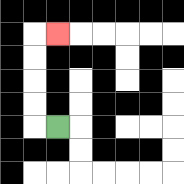{'start': '[2, 5]', 'end': '[2, 1]', 'path_directions': 'L,U,U,U,U,R', 'path_coordinates': '[[2, 5], [1, 5], [1, 4], [1, 3], [1, 2], [1, 1], [2, 1]]'}